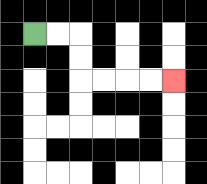{'start': '[1, 1]', 'end': '[7, 3]', 'path_directions': 'R,R,D,D,R,R,R,R', 'path_coordinates': '[[1, 1], [2, 1], [3, 1], [3, 2], [3, 3], [4, 3], [5, 3], [6, 3], [7, 3]]'}